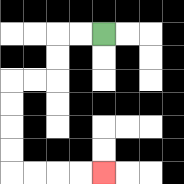{'start': '[4, 1]', 'end': '[4, 7]', 'path_directions': 'L,L,D,D,L,L,D,D,D,D,R,R,R,R', 'path_coordinates': '[[4, 1], [3, 1], [2, 1], [2, 2], [2, 3], [1, 3], [0, 3], [0, 4], [0, 5], [0, 6], [0, 7], [1, 7], [2, 7], [3, 7], [4, 7]]'}